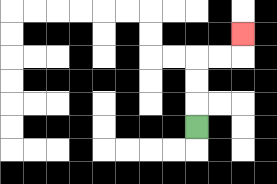{'start': '[8, 5]', 'end': '[10, 1]', 'path_directions': 'U,U,U,R,R,U', 'path_coordinates': '[[8, 5], [8, 4], [8, 3], [8, 2], [9, 2], [10, 2], [10, 1]]'}